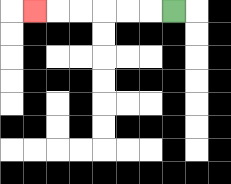{'start': '[7, 0]', 'end': '[1, 0]', 'path_directions': 'L,L,L,L,L,L', 'path_coordinates': '[[7, 0], [6, 0], [5, 0], [4, 0], [3, 0], [2, 0], [1, 0]]'}